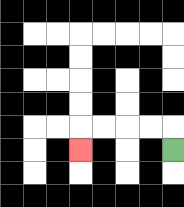{'start': '[7, 6]', 'end': '[3, 6]', 'path_directions': 'U,L,L,L,L,D', 'path_coordinates': '[[7, 6], [7, 5], [6, 5], [5, 5], [4, 5], [3, 5], [3, 6]]'}